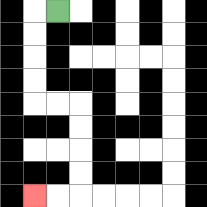{'start': '[2, 0]', 'end': '[1, 8]', 'path_directions': 'L,D,D,D,D,R,R,D,D,D,D,L,L', 'path_coordinates': '[[2, 0], [1, 0], [1, 1], [1, 2], [1, 3], [1, 4], [2, 4], [3, 4], [3, 5], [3, 6], [3, 7], [3, 8], [2, 8], [1, 8]]'}